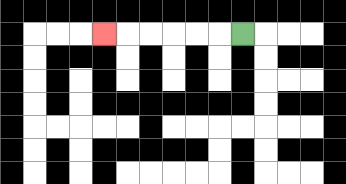{'start': '[10, 1]', 'end': '[4, 1]', 'path_directions': 'L,L,L,L,L,L', 'path_coordinates': '[[10, 1], [9, 1], [8, 1], [7, 1], [6, 1], [5, 1], [4, 1]]'}